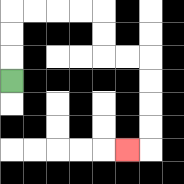{'start': '[0, 3]', 'end': '[5, 6]', 'path_directions': 'U,U,U,R,R,R,R,D,D,R,R,D,D,D,D,L', 'path_coordinates': '[[0, 3], [0, 2], [0, 1], [0, 0], [1, 0], [2, 0], [3, 0], [4, 0], [4, 1], [4, 2], [5, 2], [6, 2], [6, 3], [6, 4], [6, 5], [6, 6], [5, 6]]'}